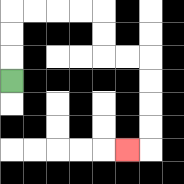{'start': '[0, 3]', 'end': '[5, 6]', 'path_directions': 'U,U,U,R,R,R,R,D,D,R,R,D,D,D,D,L', 'path_coordinates': '[[0, 3], [0, 2], [0, 1], [0, 0], [1, 0], [2, 0], [3, 0], [4, 0], [4, 1], [4, 2], [5, 2], [6, 2], [6, 3], [6, 4], [6, 5], [6, 6], [5, 6]]'}